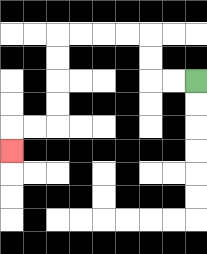{'start': '[8, 3]', 'end': '[0, 6]', 'path_directions': 'L,L,U,U,L,L,L,L,D,D,D,D,L,L,D', 'path_coordinates': '[[8, 3], [7, 3], [6, 3], [6, 2], [6, 1], [5, 1], [4, 1], [3, 1], [2, 1], [2, 2], [2, 3], [2, 4], [2, 5], [1, 5], [0, 5], [0, 6]]'}